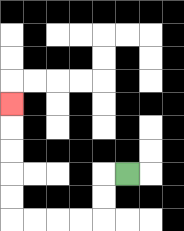{'start': '[5, 7]', 'end': '[0, 4]', 'path_directions': 'L,D,D,L,L,L,L,U,U,U,U,U', 'path_coordinates': '[[5, 7], [4, 7], [4, 8], [4, 9], [3, 9], [2, 9], [1, 9], [0, 9], [0, 8], [0, 7], [0, 6], [0, 5], [0, 4]]'}